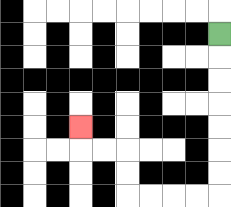{'start': '[9, 1]', 'end': '[3, 5]', 'path_directions': 'D,D,D,D,D,D,D,L,L,L,L,U,U,L,L,U', 'path_coordinates': '[[9, 1], [9, 2], [9, 3], [9, 4], [9, 5], [9, 6], [9, 7], [9, 8], [8, 8], [7, 8], [6, 8], [5, 8], [5, 7], [5, 6], [4, 6], [3, 6], [3, 5]]'}